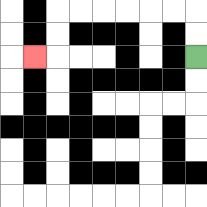{'start': '[8, 2]', 'end': '[1, 2]', 'path_directions': 'U,U,L,L,L,L,L,L,D,D,L', 'path_coordinates': '[[8, 2], [8, 1], [8, 0], [7, 0], [6, 0], [5, 0], [4, 0], [3, 0], [2, 0], [2, 1], [2, 2], [1, 2]]'}